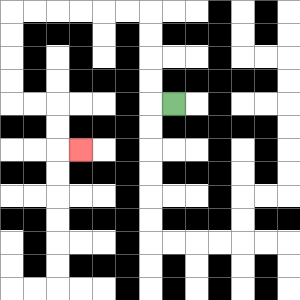{'start': '[7, 4]', 'end': '[3, 6]', 'path_directions': 'L,U,U,U,U,L,L,L,L,L,L,D,D,D,D,R,R,D,D,R', 'path_coordinates': '[[7, 4], [6, 4], [6, 3], [6, 2], [6, 1], [6, 0], [5, 0], [4, 0], [3, 0], [2, 0], [1, 0], [0, 0], [0, 1], [0, 2], [0, 3], [0, 4], [1, 4], [2, 4], [2, 5], [2, 6], [3, 6]]'}